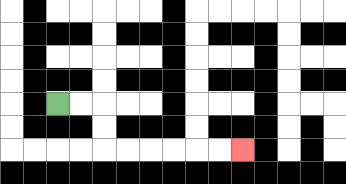{'start': '[2, 4]', 'end': '[10, 6]', 'path_directions': 'R,R,D,D,R,R,R,R,R,R', 'path_coordinates': '[[2, 4], [3, 4], [4, 4], [4, 5], [4, 6], [5, 6], [6, 6], [7, 6], [8, 6], [9, 6], [10, 6]]'}